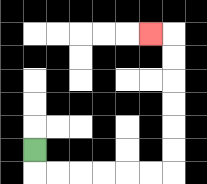{'start': '[1, 6]', 'end': '[6, 1]', 'path_directions': 'D,R,R,R,R,R,R,U,U,U,U,U,U,L', 'path_coordinates': '[[1, 6], [1, 7], [2, 7], [3, 7], [4, 7], [5, 7], [6, 7], [7, 7], [7, 6], [7, 5], [7, 4], [7, 3], [7, 2], [7, 1], [6, 1]]'}